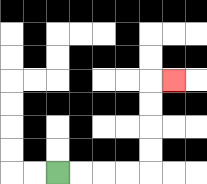{'start': '[2, 7]', 'end': '[7, 3]', 'path_directions': 'R,R,R,R,U,U,U,U,R', 'path_coordinates': '[[2, 7], [3, 7], [4, 7], [5, 7], [6, 7], [6, 6], [6, 5], [6, 4], [6, 3], [7, 3]]'}